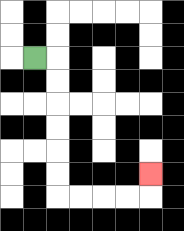{'start': '[1, 2]', 'end': '[6, 7]', 'path_directions': 'R,D,D,D,D,D,D,R,R,R,R,U', 'path_coordinates': '[[1, 2], [2, 2], [2, 3], [2, 4], [2, 5], [2, 6], [2, 7], [2, 8], [3, 8], [4, 8], [5, 8], [6, 8], [6, 7]]'}